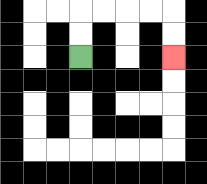{'start': '[3, 2]', 'end': '[7, 2]', 'path_directions': 'U,U,R,R,R,R,D,D', 'path_coordinates': '[[3, 2], [3, 1], [3, 0], [4, 0], [5, 0], [6, 0], [7, 0], [7, 1], [7, 2]]'}